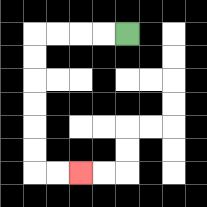{'start': '[5, 1]', 'end': '[3, 7]', 'path_directions': 'L,L,L,L,D,D,D,D,D,D,R,R', 'path_coordinates': '[[5, 1], [4, 1], [3, 1], [2, 1], [1, 1], [1, 2], [1, 3], [1, 4], [1, 5], [1, 6], [1, 7], [2, 7], [3, 7]]'}